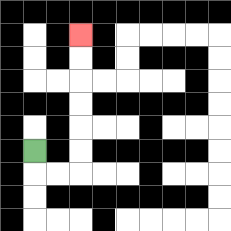{'start': '[1, 6]', 'end': '[3, 1]', 'path_directions': 'D,R,R,U,U,U,U,U,U', 'path_coordinates': '[[1, 6], [1, 7], [2, 7], [3, 7], [3, 6], [3, 5], [3, 4], [3, 3], [3, 2], [3, 1]]'}